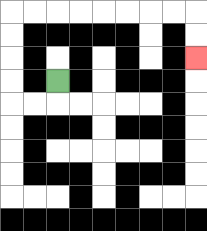{'start': '[2, 3]', 'end': '[8, 2]', 'path_directions': 'D,L,L,U,U,U,U,R,R,R,R,R,R,R,R,D,D', 'path_coordinates': '[[2, 3], [2, 4], [1, 4], [0, 4], [0, 3], [0, 2], [0, 1], [0, 0], [1, 0], [2, 0], [3, 0], [4, 0], [5, 0], [6, 0], [7, 0], [8, 0], [8, 1], [8, 2]]'}